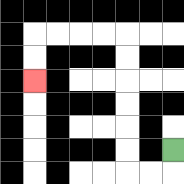{'start': '[7, 6]', 'end': '[1, 3]', 'path_directions': 'D,L,L,U,U,U,U,U,U,L,L,L,L,D,D', 'path_coordinates': '[[7, 6], [7, 7], [6, 7], [5, 7], [5, 6], [5, 5], [5, 4], [5, 3], [5, 2], [5, 1], [4, 1], [3, 1], [2, 1], [1, 1], [1, 2], [1, 3]]'}